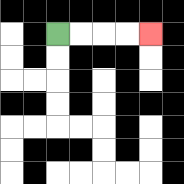{'start': '[2, 1]', 'end': '[6, 1]', 'path_directions': 'R,R,R,R', 'path_coordinates': '[[2, 1], [3, 1], [4, 1], [5, 1], [6, 1]]'}